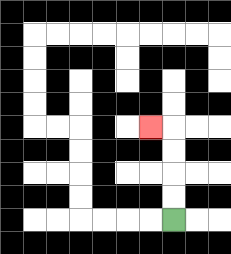{'start': '[7, 9]', 'end': '[6, 5]', 'path_directions': 'U,U,U,U,L', 'path_coordinates': '[[7, 9], [7, 8], [7, 7], [7, 6], [7, 5], [6, 5]]'}